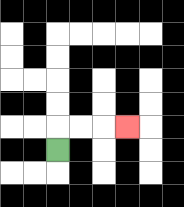{'start': '[2, 6]', 'end': '[5, 5]', 'path_directions': 'U,R,R,R', 'path_coordinates': '[[2, 6], [2, 5], [3, 5], [4, 5], [5, 5]]'}